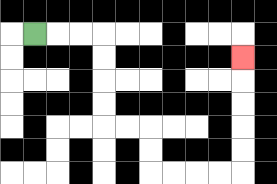{'start': '[1, 1]', 'end': '[10, 2]', 'path_directions': 'R,R,R,D,D,D,D,R,R,D,D,R,R,R,R,U,U,U,U,U', 'path_coordinates': '[[1, 1], [2, 1], [3, 1], [4, 1], [4, 2], [4, 3], [4, 4], [4, 5], [5, 5], [6, 5], [6, 6], [6, 7], [7, 7], [8, 7], [9, 7], [10, 7], [10, 6], [10, 5], [10, 4], [10, 3], [10, 2]]'}